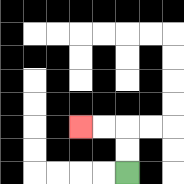{'start': '[5, 7]', 'end': '[3, 5]', 'path_directions': 'U,U,L,L', 'path_coordinates': '[[5, 7], [5, 6], [5, 5], [4, 5], [3, 5]]'}